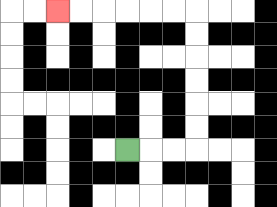{'start': '[5, 6]', 'end': '[2, 0]', 'path_directions': 'R,R,R,U,U,U,U,U,U,L,L,L,L,L,L', 'path_coordinates': '[[5, 6], [6, 6], [7, 6], [8, 6], [8, 5], [8, 4], [8, 3], [8, 2], [8, 1], [8, 0], [7, 0], [6, 0], [5, 0], [4, 0], [3, 0], [2, 0]]'}